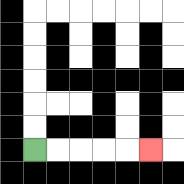{'start': '[1, 6]', 'end': '[6, 6]', 'path_directions': 'R,R,R,R,R', 'path_coordinates': '[[1, 6], [2, 6], [3, 6], [4, 6], [5, 6], [6, 6]]'}